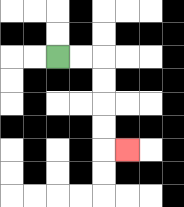{'start': '[2, 2]', 'end': '[5, 6]', 'path_directions': 'R,R,D,D,D,D,R', 'path_coordinates': '[[2, 2], [3, 2], [4, 2], [4, 3], [4, 4], [4, 5], [4, 6], [5, 6]]'}